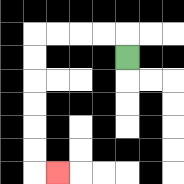{'start': '[5, 2]', 'end': '[2, 7]', 'path_directions': 'U,L,L,L,L,D,D,D,D,D,D,R', 'path_coordinates': '[[5, 2], [5, 1], [4, 1], [3, 1], [2, 1], [1, 1], [1, 2], [1, 3], [1, 4], [1, 5], [1, 6], [1, 7], [2, 7]]'}